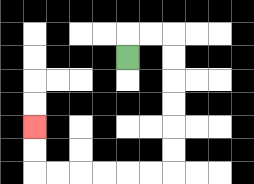{'start': '[5, 2]', 'end': '[1, 5]', 'path_directions': 'U,R,R,D,D,D,D,D,D,L,L,L,L,L,L,U,U', 'path_coordinates': '[[5, 2], [5, 1], [6, 1], [7, 1], [7, 2], [7, 3], [7, 4], [7, 5], [7, 6], [7, 7], [6, 7], [5, 7], [4, 7], [3, 7], [2, 7], [1, 7], [1, 6], [1, 5]]'}